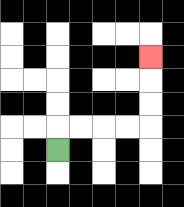{'start': '[2, 6]', 'end': '[6, 2]', 'path_directions': 'U,R,R,R,R,U,U,U', 'path_coordinates': '[[2, 6], [2, 5], [3, 5], [4, 5], [5, 5], [6, 5], [6, 4], [6, 3], [6, 2]]'}